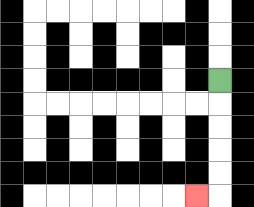{'start': '[9, 3]', 'end': '[8, 8]', 'path_directions': 'D,D,D,D,D,L', 'path_coordinates': '[[9, 3], [9, 4], [9, 5], [9, 6], [9, 7], [9, 8], [8, 8]]'}